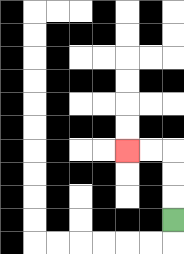{'start': '[7, 9]', 'end': '[5, 6]', 'path_directions': 'U,U,U,L,L', 'path_coordinates': '[[7, 9], [7, 8], [7, 7], [7, 6], [6, 6], [5, 6]]'}